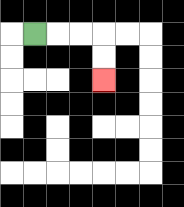{'start': '[1, 1]', 'end': '[4, 3]', 'path_directions': 'R,R,R,D,D', 'path_coordinates': '[[1, 1], [2, 1], [3, 1], [4, 1], [4, 2], [4, 3]]'}